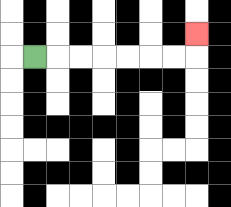{'start': '[1, 2]', 'end': '[8, 1]', 'path_directions': 'R,R,R,R,R,R,R,U', 'path_coordinates': '[[1, 2], [2, 2], [3, 2], [4, 2], [5, 2], [6, 2], [7, 2], [8, 2], [8, 1]]'}